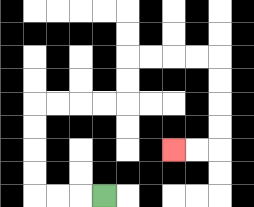{'start': '[4, 8]', 'end': '[7, 6]', 'path_directions': 'L,L,L,U,U,U,U,R,R,R,R,U,U,R,R,R,R,D,D,D,D,L,L', 'path_coordinates': '[[4, 8], [3, 8], [2, 8], [1, 8], [1, 7], [1, 6], [1, 5], [1, 4], [2, 4], [3, 4], [4, 4], [5, 4], [5, 3], [5, 2], [6, 2], [7, 2], [8, 2], [9, 2], [9, 3], [9, 4], [9, 5], [9, 6], [8, 6], [7, 6]]'}